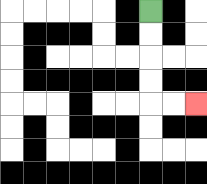{'start': '[6, 0]', 'end': '[8, 4]', 'path_directions': 'D,D,D,D,R,R', 'path_coordinates': '[[6, 0], [6, 1], [6, 2], [6, 3], [6, 4], [7, 4], [8, 4]]'}